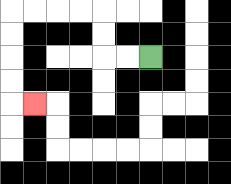{'start': '[6, 2]', 'end': '[1, 4]', 'path_directions': 'L,L,U,U,L,L,L,L,D,D,D,D,R', 'path_coordinates': '[[6, 2], [5, 2], [4, 2], [4, 1], [4, 0], [3, 0], [2, 0], [1, 0], [0, 0], [0, 1], [0, 2], [0, 3], [0, 4], [1, 4]]'}